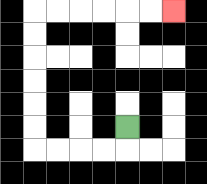{'start': '[5, 5]', 'end': '[7, 0]', 'path_directions': 'D,L,L,L,L,U,U,U,U,U,U,R,R,R,R,R,R', 'path_coordinates': '[[5, 5], [5, 6], [4, 6], [3, 6], [2, 6], [1, 6], [1, 5], [1, 4], [1, 3], [1, 2], [1, 1], [1, 0], [2, 0], [3, 0], [4, 0], [5, 0], [6, 0], [7, 0]]'}